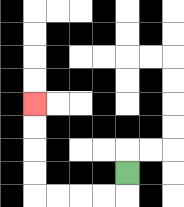{'start': '[5, 7]', 'end': '[1, 4]', 'path_directions': 'D,L,L,L,L,U,U,U,U', 'path_coordinates': '[[5, 7], [5, 8], [4, 8], [3, 8], [2, 8], [1, 8], [1, 7], [1, 6], [1, 5], [1, 4]]'}